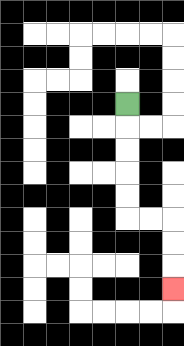{'start': '[5, 4]', 'end': '[7, 12]', 'path_directions': 'D,D,D,D,D,R,R,D,D,D', 'path_coordinates': '[[5, 4], [5, 5], [5, 6], [5, 7], [5, 8], [5, 9], [6, 9], [7, 9], [7, 10], [7, 11], [7, 12]]'}